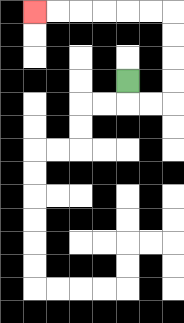{'start': '[5, 3]', 'end': '[1, 0]', 'path_directions': 'D,R,R,U,U,U,U,L,L,L,L,L,L', 'path_coordinates': '[[5, 3], [5, 4], [6, 4], [7, 4], [7, 3], [7, 2], [7, 1], [7, 0], [6, 0], [5, 0], [4, 0], [3, 0], [2, 0], [1, 0]]'}